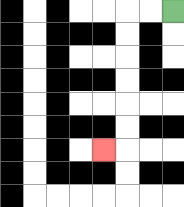{'start': '[7, 0]', 'end': '[4, 6]', 'path_directions': 'L,L,D,D,D,D,D,D,L', 'path_coordinates': '[[7, 0], [6, 0], [5, 0], [5, 1], [5, 2], [5, 3], [5, 4], [5, 5], [5, 6], [4, 6]]'}